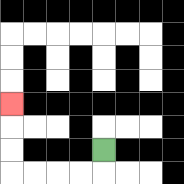{'start': '[4, 6]', 'end': '[0, 4]', 'path_directions': 'D,L,L,L,L,U,U,U', 'path_coordinates': '[[4, 6], [4, 7], [3, 7], [2, 7], [1, 7], [0, 7], [0, 6], [0, 5], [0, 4]]'}